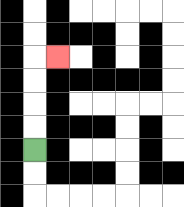{'start': '[1, 6]', 'end': '[2, 2]', 'path_directions': 'U,U,U,U,R', 'path_coordinates': '[[1, 6], [1, 5], [1, 4], [1, 3], [1, 2], [2, 2]]'}